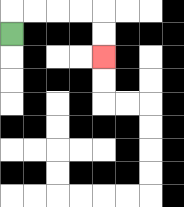{'start': '[0, 1]', 'end': '[4, 2]', 'path_directions': 'U,R,R,R,R,D,D', 'path_coordinates': '[[0, 1], [0, 0], [1, 0], [2, 0], [3, 0], [4, 0], [4, 1], [4, 2]]'}